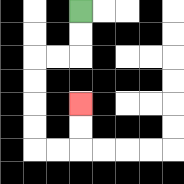{'start': '[3, 0]', 'end': '[3, 4]', 'path_directions': 'D,D,L,L,D,D,D,D,R,R,U,U', 'path_coordinates': '[[3, 0], [3, 1], [3, 2], [2, 2], [1, 2], [1, 3], [1, 4], [1, 5], [1, 6], [2, 6], [3, 6], [3, 5], [3, 4]]'}